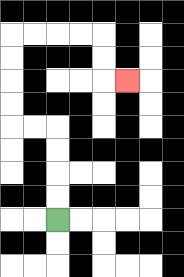{'start': '[2, 9]', 'end': '[5, 3]', 'path_directions': 'U,U,U,U,L,L,U,U,U,U,R,R,R,R,D,D,R', 'path_coordinates': '[[2, 9], [2, 8], [2, 7], [2, 6], [2, 5], [1, 5], [0, 5], [0, 4], [0, 3], [0, 2], [0, 1], [1, 1], [2, 1], [3, 1], [4, 1], [4, 2], [4, 3], [5, 3]]'}